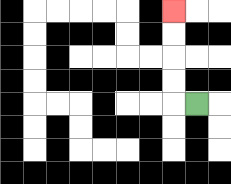{'start': '[8, 4]', 'end': '[7, 0]', 'path_directions': 'L,U,U,U,U', 'path_coordinates': '[[8, 4], [7, 4], [7, 3], [7, 2], [7, 1], [7, 0]]'}